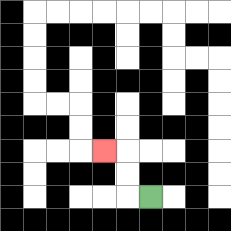{'start': '[6, 8]', 'end': '[4, 6]', 'path_directions': 'L,U,U,L', 'path_coordinates': '[[6, 8], [5, 8], [5, 7], [5, 6], [4, 6]]'}